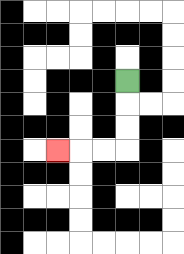{'start': '[5, 3]', 'end': '[2, 6]', 'path_directions': 'D,D,D,L,L,L', 'path_coordinates': '[[5, 3], [5, 4], [5, 5], [5, 6], [4, 6], [3, 6], [2, 6]]'}